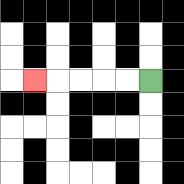{'start': '[6, 3]', 'end': '[1, 3]', 'path_directions': 'L,L,L,L,L', 'path_coordinates': '[[6, 3], [5, 3], [4, 3], [3, 3], [2, 3], [1, 3]]'}